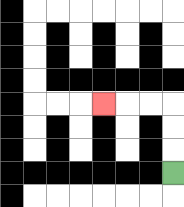{'start': '[7, 7]', 'end': '[4, 4]', 'path_directions': 'U,U,U,L,L,L', 'path_coordinates': '[[7, 7], [7, 6], [7, 5], [7, 4], [6, 4], [5, 4], [4, 4]]'}